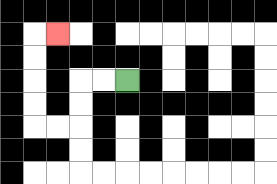{'start': '[5, 3]', 'end': '[2, 1]', 'path_directions': 'L,L,D,D,L,L,U,U,U,U,R', 'path_coordinates': '[[5, 3], [4, 3], [3, 3], [3, 4], [3, 5], [2, 5], [1, 5], [1, 4], [1, 3], [1, 2], [1, 1], [2, 1]]'}